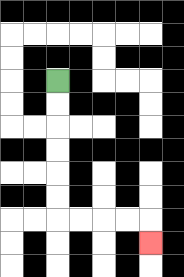{'start': '[2, 3]', 'end': '[6, 10]', 'path_directions': 'D,D,D,D,D,D,R,R,R,R,D', 'path_coordinates': '[[2, 3], [2, 4], [2, 5], [2, 6], [2, 7], [2, 8], [2, 9], [3, 9], [4, 9], [5, 9], [6, 9], [6, 10]]'}